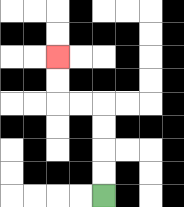{'start': '[4, 8]', 'end': '[2, 2]', 'path_directions': 'U,U,U,U,L,L,U,U', 'path_coordinates': '[[4, 8], [4, 7], [4, 6], [4, 5], [4, 4], [3, 4], [2, 4], [2, 3], [2, 2]]'}